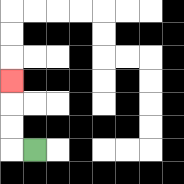{'start': '[1, 6]', 'end': '[0, 3]', 'path_directions': 'L,U,U,U', 'path_coordinates': '[[1, 6], [0, 6], [0, 5], [0, 4], [0, 3]]'}